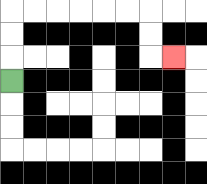{'start': '[0, 3]', 'end': '[7, 2]', 'path_directions': 'U,U,U,R,R,R,R,R,R,D,D,R', 'path_coordinates': '[[0, 3], [0, 2], [0, 1], [0, 0], [1, 0], [2, 0], [3, 0], [4, 0], [5, 0], [6, 0], [6, 1], [6, 2], [7, 2]]'}